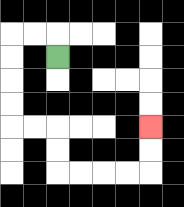{'start': '[2, 2]', 'end': '[6, 5]', 'path_directions': 'U,L,L,D,D,D,D,R,R,D,D,R,R,R,R,U,U', 'path_coordinates': '[[2, 2], [2, 1], [1, 1], [0, 1], [0, 2], [0, 3], [0, 4], [0, 5], [1, 5], [2, 5], [2, 6], [2, 7], [3, 7], [4, 7], [5, 7], [6, 7], [6, 6], [6, 5]]'}